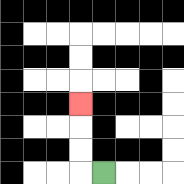{'start': '[4, 7]', 'end': '[3, 4]', 'path_directions': 'L,U,U,U', 'path_coordinates': '[[4, 7], [3, 7], [3, 6], [3, 5], [3, 4]]'}